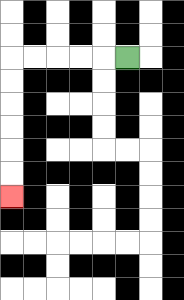{'start': '[5, 2]', 'end': '[0, 8]', 'path_directions': 'L,L,L,L,L,D,D,D,D,D,D', 'path_coordinates': '[[5, 2], [4, 2], [3, 2], [2, 2], [1, 2], [0, 2], [0, 3], [0, 4], [0, 5], [0, 6], [0, 7], [0, 8]]'}